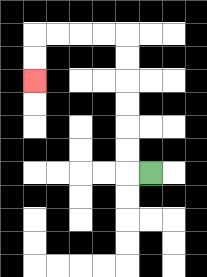{'start': '[6, 7]', 'end': '[1, 3]', 'path_directions': 'L,U,U,U,U,U,U,L,L,L,L,D,D', 'path_coordinates': '[[6, 7], [5, 7], [5, 6], [5, 5], [5, 4], [5, 3], [5, 2], [5, 1], [4, 1], [3, 1], [2, 1], [1, 1], [1, 2], [1, 3]]'}